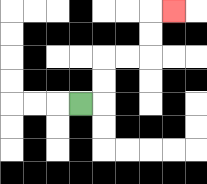{'start': '[3, 4]', 'end': '[7, 0]', 'path_directions': 'R,U,U,R,R,U,U,R', 'path_coordinates': '[[3, 4], [4, 4], [4, 3], [4, 2], [5, 2], [6, 2], [6, 1], [6, 0], [7, 0]]'}